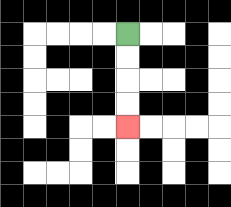{'start': '[5, 1]', 'end': '[5, 5]', 'path_directions': 'D,D,D,D', 'path_coordinates': '[[5, 1], [5, 2], [5, 3], [5, 4], [5, 5]]'}